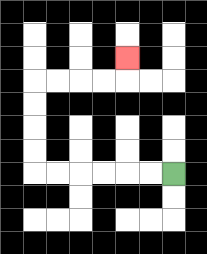{'start': '[7, 7]', 'end': '[5, 2]', 'path_directions': 'L,L,L,L,L,L,U,U,U,U,R,R,R,R,U', 'path_coordinates': '[[7, 7], [6, 7], [5, 7], [4, 7], [3, 7], [2, 7], [1, 7], [1, 6], [1, 5], [1, 4], [1, 3], [2, 3], [3, 3], [4, 3], [5, 3], [5, 2]]'}